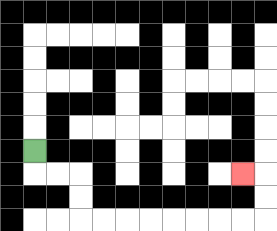{'start': '[1, 6]', 'end': '[10, 7]', 'path_directions': 'D,R,R,D,D,R,R,R,R,R,R,R,R,U,U,L', 'path_coordinates': '[[1, 6], [1, 7], [2, 7], [3, 7], [3, 8], [3, 9], [4, 9], [5, 9], [6, 9], [7, 9], [8, 9], [9, 9], [10, 9], [11, 9], [11, 8], [11, 7], [10, 7]]'}